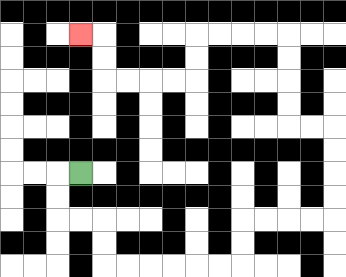{'start': '[3, 7]', 'end': '[3, 1]', 'path_directions': 'L,D,D,R,R,D,D,R,R,R,R,R,R,U,U,R,R,R,R,U,U,U,U,L,L,U,U,U,U,L,L,L,L,D,D,L,L,L,L,U,U,L', 'path_coordinates': '[[3, 7], [2, 7], [2, 8], [2, 9], [3, 9], [4, 9], [4, 10], [4, 11], [5, 11], [6, 11], [7, 11], [8, 11], [9, 11], [10, 11], [10, 10], [10, 9], [11, 9], [12, 9], [13, 9], [14, 9], [14, 8], [14, 7], [14, 6], [14, 5], [13, 5], [12, 5], [12, 4], [12, 3], [12, 2], [12, 1], [11, 1], [10, 1], [9, 1], [8, 1], [8, 2], [8, 3], [7, 3], [6, 3], [5, 3], [4, 3], [4, 2], [4, 1], [3, 1]]'}